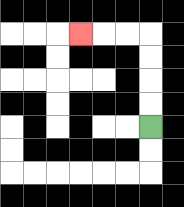{'start': '[6, 5]', 'end': '[3, 1]', 'path_directions': 'U,U,U,U,L,L,L', 'path_coordinates': '[[6, 5], [6, 4], [6, 3], [6, 2], [6, 1], [5, 1], [4, 1], [3, 1]]'}